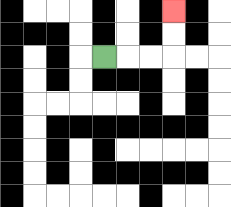{'start': '[4, 2]', 'end': '[7, 0]', 'path_directions': 'R,R,R,U,U', 'path_coordinates': '[[4, 2], [5, 2], [6, 2], [7, 2], [7, 1], [7, 0]]'}